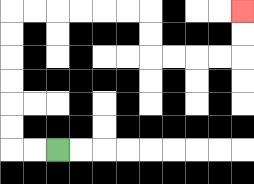{'start': '[2, 6]', 'end': '[10, 0]', 'path_directions': 'L,L,U,U,U,U,U,U,R,R,R,R,R,R,D,D,R,R,R,R,U,U', 'path_coordinates': '[[2, 6], [1, 6], [0, 6], [0, 5], [0, 4], [0, 3], [0, 2], [0, 1], [0, 0], [1, 0], [2, 0], [3, 0], [4, 0], [5, 0], [6, 0], [6, 1], [6, 2], [7, 2], [8, 2], [9, 2], [10, 2], [10, 1], [10, 0]]'}